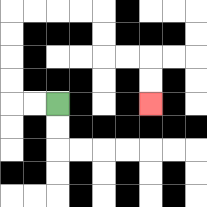{'start': '[2, 4]', 'end': '[6, 4]', 'path_directions': 'L,L,U,U,U,U,R,R,R,R,D,D,R,R,D,D', 'path_coordinates': '[[2, 4], [1, 4], [0, 4], [0, 3], [0, 2], [0, 1], [0, 0], [1, 0], [2, 0], [3, 0], [4, 0], [4, 1], [4, 2], [5, 2], [6, 2], [6, 3], [6, 4]]'}